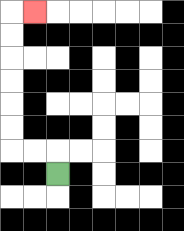{'start': '[2, 7]', 'end': '[1, 0]', 'path_directions': 'U,L,L,U,U,U,U,U,U,R', 'path_coordinates': '[[2, 7], [2, 6], [1, 6], [0, 6], [0, 5], [0, 4], [0, 3], [0, 2], [0, 1], [0, 0], [1, 0]]'}